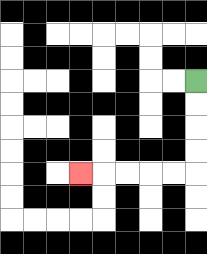{'start': '[8, 3]', 'end': '[3, 7]', 'path_directions': 'D,D,D,D,L,L,L,L,L', 'path_coordinates': '[[8, 3], [8, 4], [8, 5], [8, 6], [8, 7], [7, 7], [6, 7], [5, 7], [4, 7], [3, 7]]'}